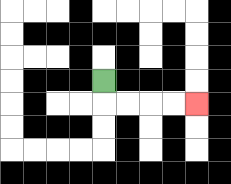{'start': '[4, 3]', 'end': '[8, 4]', 'path_directions': 'D,R,R,R,R', 'path_coordinates': '[[4, 3], [4, 4], [5, 4], [6, 4], [7, 4], [8, 4]]'}